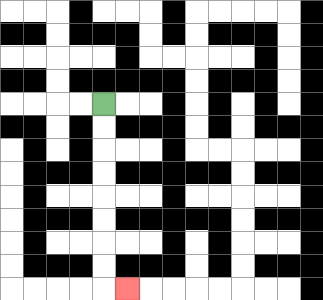{'start': '[4, 4]', 'end': '[5, 12]', 'path_directions': 'D,D,D,D,D,D,D,D,R', 'path_coordinates': '[[4, 4], [4, 5], [4, 6], [4, 7], [4, 8], [4, 9], [4, 10], [4, 11], [4, 12], [5, 12]]'}